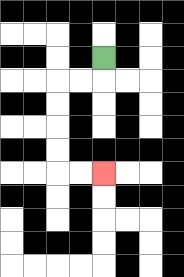{'start': '[4, 2]', 'end': '[4, 7]', 'path_directions': 'D,L,L,D,D,D,D,R,R', 'path_coordinates': '[[4, 2], [4, 3], [3, 3], [2, 3], [2, 4], [2, 5], [2, 6], [2, 7], [3, 7], [4, 7]]'}